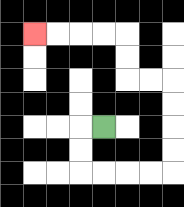{'start': '[4, 5]', 'end': '[1, 1]', 'path_directions': 'L,D,D,R,R,R,R,U,U,U,U,L,L,U,U,L,L,L,L', 'path_coordinates': '[[4, 5], [3, 5], [3, 6], [3, 7], [4, 7], [5, 7], [6, 7], [7, 7], [7, 6], [7, 5], [7, 4], [7, 3], [6, 3], [5, 3], [5, 2], [5, 1], [4, 1], [3, 1], [2, 1], [1, 1]]'}